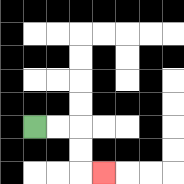{'start': '[1, 5]', 'end': '[4, 7]', 'path_directions': 'R,R,D,D,R', 'path_coordinates': '[[1, 5], [2, 5], [3, 5], [3, 6], [3, 7], [4, 7]]'}